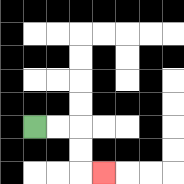{'start': '[1, 5]', 'end': '[4, 7]', 'path_directions': 'R,R,D,D,R', 'path_coordinates': '[[1, 5], [2, 5], [3, 5], [3, 6], [3, 7], [4, 7]]'}